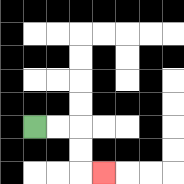{'start': '[1, 5]', 'end': '[4, 7]', 'path_directions': 'R,R,D,D,R', 'path_coordinates': '[[1, 5], [2, 5], [3, 5], [3, 6], [3, 7], [4, 7]]'}